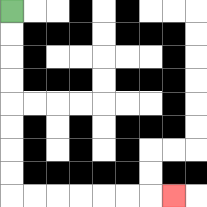{'start': '[0, 0]', 'end': '[7, 8]', 'path_directions': 'D,D,D,D,D,D,D,D,R,R,R,R,R,R,R', 'path_coordinates': '[[0, 0], [0, 1], [0, 2], [0, 3], [0, 4], [0, 5], [0, 6], [0, 7], [0, 8], [1, 8], [2, 8], [3, 8], [4, 8], [5, 8], [6, 8], [7, 8]]'}